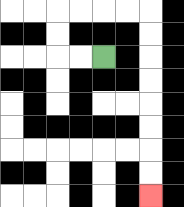{'start': '[4, 2]', 'end': '[6, 8]', 'path_directions': 'L,L,U,U,R,R,R,R,D,D,D,D,D,D,D,D', 'path_coordinates': '[[4, 2], [3, 2], [2, 2], [2, 1], [2, 0], [3, 0], [4, 0], [5, 0], [6, 0], [6, 1], [6, 2], [6, 3], [6, 4], [6, 5], [6, 6], [6, 7], [6, 8]]'}